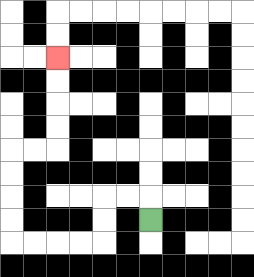{'start': '[6, 9]', 'end': '[2, 2]', 'path_directions': 'U,L,L,D,D,L,L,L,L,U,U,U,U,R,R,U,U,U,U', 'path_coordinates': '[[6, 9], [6, 8], [5, 8], [4, 8], [4, 9], [4, 10], [3, 10], [2, 10], [1, 10], [0, 10], [0, 9], [0, 8], [0, 7], [0, 6], [1, 6], [2, 6], [2, 5], [2, 4], [2, 3], [2, 2]]'}